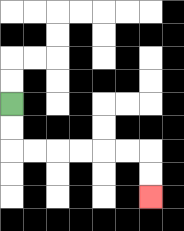{'start': '[0, 4]', 'end': '[6, 8]', 'path_directions': 'D,D,R,R,R,R,R,R,D,D', 'path_coordinates': '[[0, 4], [0, 5], [0, 6], [1, 6], [2, 6], [3, 6], [4, 6], [5, 6], [6, 6], [6, 7], [6, 8]]'}